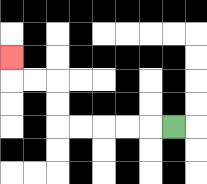{'start': '[7, 5]', 'end': '[0, 2]', 'path_directions': 'L,L,L,L,L,U,U,L,L,U', 'path_coordinates': '[[7, 5], [6, 5], [5, 5], [4, 5], [3, 5], [2, 5], [2, 4], [2, 3], [1, 3], [0, 3], [0, 2]]'}